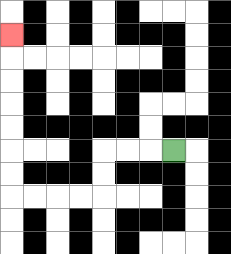{'start': '[7, 6]', 'end': '[0, 1]', 'path_directions': 'L,L,L,D,D,L,L,L,L,U,U,U,U,U,U,U', 'path_coordinates': '[[7, 6], [6, 6], [5, 6], [4, 6], [4, 7], [4, 8], [3, 8], [2, 8], [1, 8], [0, 8], [0, 7], [0, 6], [0, 5], [0, 4], [0, 3], [0, 2], [0, 1]]'}